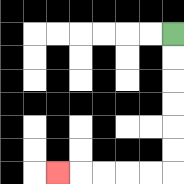{'start': '[7, 1]', 'end': '[2, 7]', 'path_directions': 'D,D,D,D,D,D,L,L,L,L,L', 'path_coordinates': '[[7, 1], [7, 2], [7, 3], [7, 4], [7, 5], [7, 6], [7, 7], [6, 7], [5, 7], [4, 7], [3, 7], [2, 7]]'}